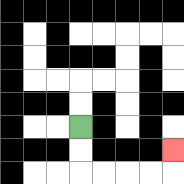{'start': '[3, 5]', 'end': '[7, 6]', 'path_directions': 'D,D,R,R,R,R,U', 'path_coordinates': '[[3, 5], [3, 6], [3, 7], [4, 7], [5, 7], [6, 7], [7, 7], [7, 6]]'}